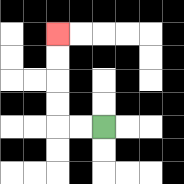{'start': '[4, 5]', 'end': '[2, 1]', 'path_directions': 'L,L,U,U,U,U', 'path_coordinates': '[[4, 5], [3, 5], [2, 5], [2, 4], [2, 3], [2, 2], [2, 1]]'}